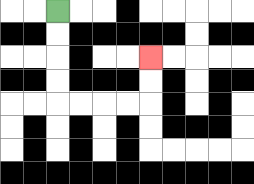{'start': '[2, 0]', 'end': '[6, 2]', 'path_directions': 'D,D,D,D,R,R,R,R,U,U', 'path_coordinates': '[[2, 0], [2, 1], [2, 2], [2, 3], [2, 4], [3, 4], [4, 4], [5, 4], [6, 4], [6, 3], [6, 2]]'}